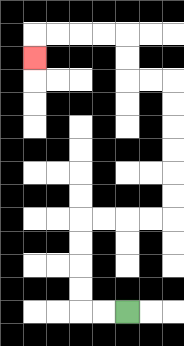{'start': '[5, 13]', 'end': '[1, 2]', 'path_directions': 'L,L,U,U,U,U,R,R,R,R,U,U,U,U,U,U,L,L,U,U,L,L,L,L,D', 'path_coordinates': '[[5, 13], [4, 13], [3, 13], [3, 12], [3, 11], [3, 10], [3, 9], [4, 9], [5, 9], [6, 9], [7, 9], [7, 8], [7, 7], [7, 6], [7, 5], [7, 4], [7, 3], [6, 3], [5, 3], [5, 2], [5, 1], [4, 1], [3, 1], [2, 1], [1, 1], [1, 2]]'}